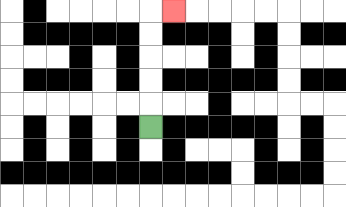{'start': '[6, 5]', 'end': '[7, 0]', 'path_directions': 'U,U,U,U,U,R', 'path_coordinates': '[[6, 5], [6, 4], [6, 3], [6, 2], [6, 1], [6, 0], [7, 0]]'}